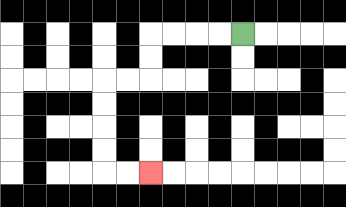{'start': '[10, 1]', 'end': '[6, 7]', 'path_directions': 'L,L,L,L,D,D,L,L,D,D,D,D,R,R', 'path_coordinates': '[[10, 1], [9, 1], [8, 1], [7, 1], [6, 1], [6, 2], [6, 3], [5, 3], [4, 3], [4, 4], [4, 5], [4, 6], [4, 7], [5, 7], [6, 7]]'}